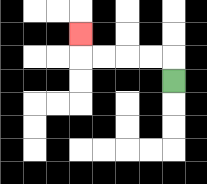{'start': '[7, 3]', 'end': '[3, 1]', 'path_directions': 'U,L,L,L,L,U', 'path_coordinates': '[[7, 3], [7, 2], [6, 2], [5, 2], [4, 2], [3, 2], [3, 1]]'}